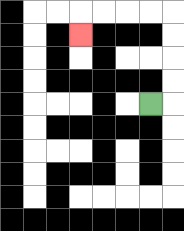{'start': '[6, 4]', 'end': '[3, 1]', 'path_directions': 'R,U,U,U,U,L,L,L,L,D', 'path_coordinates': '[[6, 4], [7, 4], [7, 3], [7, 2], [7, 1], [7, 0], [6, 0], [5, 0], [4, 0], [3, 0], [3, 1]]'}